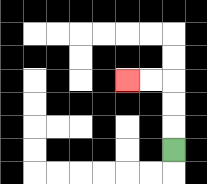{'start': '[7, 6]', 'end': '[5, 3]', 'path_directions': 'U,U,U,L,L', 'path_coordinates': '[[7, 6], [7, 5], [7, 4], [7, 3], [6, 3], [5, 3]]'}